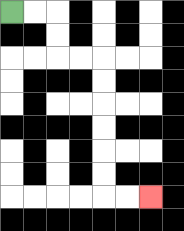{'start': '[0, 0]', 'end': '[6, 8]', 'path_directions': 'R,R,D,D,R,R,D,D,D,D,D,D,R,R', 'path_coordinates': '[[0, 0], [1, 0], [2, 0], [2, 1], [2, 2], [3, 2], [4, 2], [4, 3], [4, 4], [4, 5], [4, 6], [4, 7], [4, 8], [5, 8], [6, 8]]'}